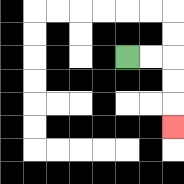{'start': '[5, 2]', 'end': '[7, 5]', 'path_directions': 'R,R,D,D,D', 'path_coordinates': '[[5, 2], [6, 2], [7, 2], [7, 3], [7, 4], [7, 5]]'}